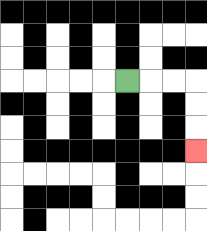{'start': '[5, 3]', 'end': '[8, 6]', 'path_directions': 'R,R,R,D,D,D', 'path_coordinates': '[[5, 3], [6, 3], [7, 3], [8, 3], [8, 4], [8, 5], [8, 6]]'}